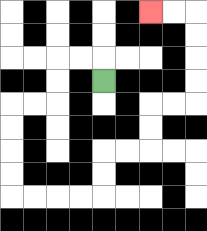{'start': '[4, 3]', 'end': '[6, 0]', 'path_directions': 'U,L,L,D,D,L,L,D,D,D,D,R,R,R,R,U,U,R,R,U,U,R,R,U,U,U,U,L,L', 'path_coordinates': '[[4, 3], [4, 2], [3, 2], [2, 2], [2, 3], [2, 4], [1, 4], [0, 4], [0, 5], [0, 6], [0, 7], [0, 8], [1, 8], [2, 8], [3, 8], [4, 8], [4, 7], [4, 6], [5, 6], [6, 6], [6, 5], [6, 4], [7, 4], [8, 4], [8, 3], [8, 2], [8, 1], [8, 0], [7, 0], [6, 0]]'}